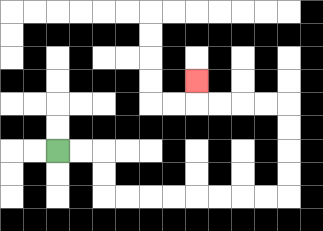{'start': '[2, 6]', 'end': '[8, 3]', 'path_directions': 'R,R,D,D,R,R,R,R,R,R,R,R,U,U,U,U,L,L,L,L,U', 'path_coordinates': '[[2, 6], [3, 6], [4, 6], [4, 7], [4, 8], [5, 8], [6, 8], [7, 8], [8, 8], [9, 8], [10, 8], [11, 8], [12, 8], [12, 7], [12, 6], [12, 5], [12, 4], [11, 4], [10, 4], [9, 4], [8, 4], [8, 3]]'}